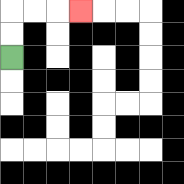{'start': '[0, 2]', 'end': '[3, 0]', 'path_directions': 'U,U,R,R,R', 'path_coordinates': '[[0, 2], [0, 1], [0, 0], [1, 0], [2, 0], [3, 0]]'}